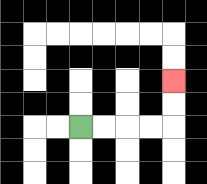{'start': '[3, 5]', 'end': '[7, 3]', 'path_directions': 'R,R,R,R,U,U', 'path_coordinates': '[[3, 5], [4, 5], [5, 5], [6, 5], [7, 5], [7, 4], [7, 3]]'}